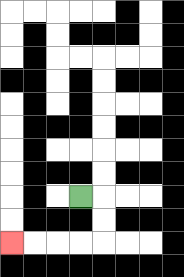{'start': '[3, 8]', 'end': '[0, 10]', 'path_directions': 'R,D,D,L,L,L,L', 'path_coordinates': '[[3, 8], [4, 8], [4, 9], [4, 10], [3, 10], [2, 10], [1, 10], [0, 10]]'}